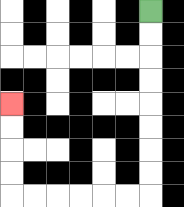{'start': '[6, 0]', 'end': '[0, 4]', 'path_directions': 'D,D,D,D,D,D,D,D,L,L,L,L,L,L,U,U,U,U', 'path_coordinates': '[[6, 0], [6, 1], [6, 2], [6, 3], [6, 4], [6, 5], [6, 6], [6, 7], [6, 8], [5, 8], [4, 8], [3, 8], [2, 8], [1, 8], [0, 8], [0, 7], [0, 6], [0, 5], [0, 4]]'}